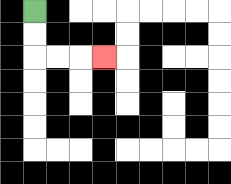{'start': '[1, 0]', 'end': '[4, 2]', 'path_directions': 'D,D,R,R,R', 'path_coordinates': '[[1, 0], [1, 1], [1, 2], [2, 2], [3, 2], [4, 2]]'}